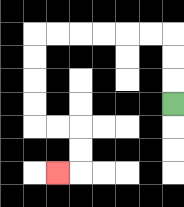{'start': '[7, 4]', 'end': '[2, 7]', 'path_directions': 'U,U,U,L,L,L,L,L,L,D,D,D,D,R,R,D,D,L', 'path_coordinates': '[[7, 4], [7, 3], [7, 2], [7, 1], [6, 1], [5, 1], [4, 1], [3, 1], [2, 1], [1, 1], [1, 2], [1, 3], [1, 4], [1, 5], [2, 5], [3, 5], [3, 6], [3, 7], [2, 7]]'}